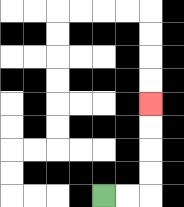{'start': '[4, 8]', 'end': '[6, 4]', 'path_directions': 'R,R,U,U,U,U', 'path_coordinates': '[[4, 8], [5, 8], [6, 8], [6, 7], [6, 6], [6, 5], [6, 4]]'}